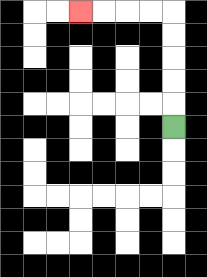{'start': '[7, 5]', 'end': '[3, 0]', 'path_directions': 'U,U,U,U,U,L,L,L,L', 'path_coordinates': '[[7, 5], [7, 4], [7, 3], [7, 2], [7, 1], [7, 0], [6, 0], [5, 0], [4, 0], [3, 0]]'}